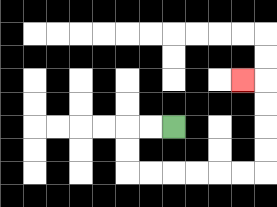{'start': '[7, 5]', 'end': '[10, 3]', 'path_directions': 'L,L,D,D,R,R,R,R,R,R,U,U,U,U,L', 'path_coordinates': '[[7, 5], [6, 5], [5, 5], [5, 6], [5, 7], [6, 7], [7, 7], [8, 7], [9, 7], [10, 7], [11, 7], [11, 6], [11, 5], [11, 4], [11, 3], [10, 3]]'}